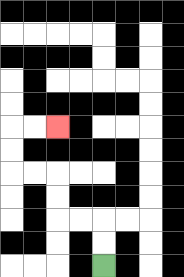{'start': '[4, 11]', 'end': '[2, 5]', 'path_directions': 'U,U,L,L,U,U,L,L,U,U,R,R', 'path_coordinates': '[[4, 11], [4, 10], [4, 9], [3, 9], [2, 9], [2, 8], [2, 7], [1, 7], [0, 7], [0, 6], [0, 5], [1, 5], [2, 5]]'}